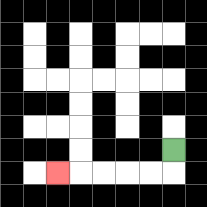{'start': '[7, 6]', 'end': '[2, 7]', 'path_directions': 'D,L,L,L,L,L', 'path_coordinates': '[[7, 6], [7, 7], [6, 7], [5, 7], [4, 7], [3, 7], [2, 7]]'}